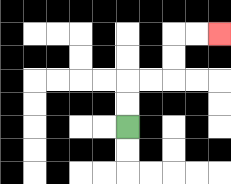{'start': '[5, 5]', 'end': '[9, 1]', 'path_directions': 'U,U,R,R,U,U,R,R', 'path_coordinates': '[[5, 5], [5, 4], [5, 3], [6, 3], [7, 3], [7, 2], [7, 1], [8, 1], [9, 1]]'}